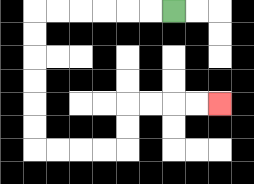{'start': '[7, 0]', 'end': '[9, 4]', 'path_directions': 'L,L,L,L,L,L,D,D,D,D,D,D,R,R,R,R,U,U,R,R,R,R', 'path_coordinates': '[[7, 0], [6, 0], [5, 0], [4, 0], [3, 0], [2, 0], [1, 0], [1, 1], [1, 2], [1, 3], [1, 4], [1, 5], [1, 6], [2, 6], [3, 6], [4, 6], [5, 6], [5, 5], [5, 4], [6, 4], [7, 4], [8, 4], [9, 4]]'}